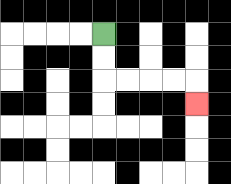{'start': '[4, 1]', 'end': '[8, 4]', 'path_directions': 'D,D,R,R,R,R,D', 'path_coordinates': '[[4, 1], [4, 2], [4, 3], [5, 3], [6, 3], [7, 3], [8, 3], [8, 4]]'}